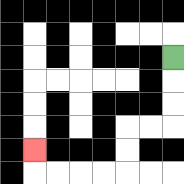{'start': '[7, 2]', 'end': '[1, 6]', 'path_directions': 'D,D,D,L,L,D,D,L,L,L,L,U', 'path_coordinates': '[[7, 2], [7, 3], [7, 4], [7, 5], [6, 5], [5, 5], [5, 6], [5, 7], [4, 7], [3, 7], [2, 7], [1, 7], [1, 6]]'}